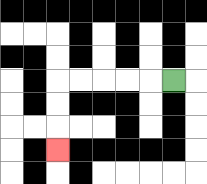{'start': '[7, 3]', 'end': '[2, 6]', 'path_directions': 'L,L,L,L,L,D,D,D', 'path_coordinates': '[[7, 3], [6, 3], [5, 3], [4, 3], [3, 3], [2, 3], [2, 4], [2, 5], [2, 6]]'}